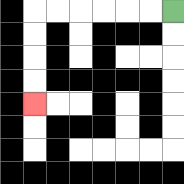{'start': '[7, 0]', 'end': '[1, 4]', 'path_directions': 'L,L,L,L,L,L,D,D,D,D', 'path_coordinates': '[[7, 0], [6, 0], [5, 0], [4, 0], [3, 0], [2, 0], [1, 0], [1, 1], [1, 2], [1, 3], [1, 4]]'}